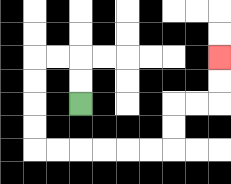{'start': '[3, 4]', 'end': '[9, 2]', 'path_directions': 'U,U,L,L,D,D,D,D,R,R,R,R,R,R,U,U,R,R,U,U', 'path_coordinates': '[[3, 4], [3, 3], [3, 2], [2, 2], [1, 2], [1, 3], [1, 4], [1, 5], [1, 6], [2, 6], [3, 6], [4, 6], [5, 6], [6, 6], [7, 6], [7, 5], [7, 4], [8, 4], [9, 4], [9, 3], [9, 2]]'}